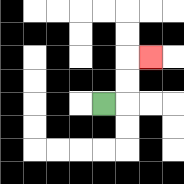{'start': '[4, 4]', 'end': '[6, 2]', 'path_directions': 'R,U,U,R', 'path_coordinates': '[[4, 4], [5, 4], [5, 3], [5, 2], [6, 2]]'}